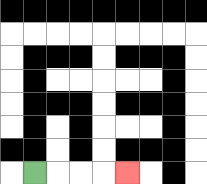{'start': '[1, 7]', 'end': '[5, 7]', 'path_directions': 'R,R,R,R', 'path_coordinates': '[[1, 7], [2, 7], [3, 7], [4, 7], [5, 7]]'}